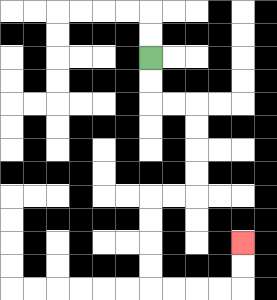{'start': '[6, 2]', 'end': '[10, 10]', 'path_directions': 'D,D,R,R,D,D,D,D,L,L,D,D,D,D,R,R,R,R,U,U', 'path_coordinates': '[[6, 2], [6, 3], [6, 4], [7, 4], [8, 4], [8, 5], [8, 6], [8, 7], [8, 8], [7, 8], [6, 8], [6, 9], [6, 10], [6, 11], [6, 12], [7, 12], [8, 12], [9, 12], [10, 12], [10, 11], [10, 10]]'}